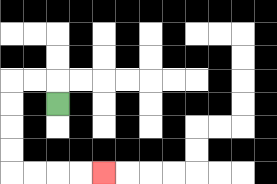{'start': '[2, 4]', 'end': '[4, 7]', 'path_directions': 'U,L,L,D,D,D,D,R,R,R,R', 'path_coordinates': '[[2, 4], [2, 3], [1, 3], [0, 3], [0, 4], [0, 5], [0, 6], [0, 7], [1, 7], [2, 7], [3, 7], [4, 7]]'}